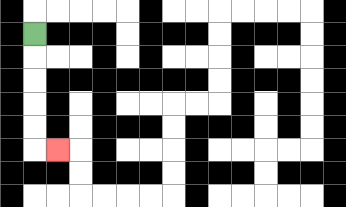{'start': '[1, 1]', 'end': '[2, 6]', 'path_directions': 'D,D,D,D,D,R', 'path_coordinates': '[[1, 1], [1, 2], [1, 3], [1, 4], [1, 5], [1, 6], [2, 6]]'}